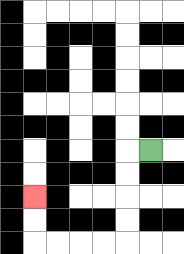{'start': '[6, 6]', 'end': '[1, 8]', 'path_directions': 'L,D,D,D,D,L,L,L,L,U,U', 'path_coordinates': '[[6, 6], [5, 6], [5, 7], [5, 8], [5, 9], [5, 10], [4, 10], [3, 10], [2, 10], [1, 10], [1, 9], [1, 8]]'}